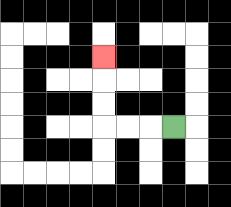{'start': '[7, 5]', 'end': '[4, 2]', 'path_directions': 'L,L,L,U,U,U', 'path_coordinates': '[[7, 5], [6, 5], [5, 5], [4, 5], [4, 4], [4, 3], [4, 2]]'}